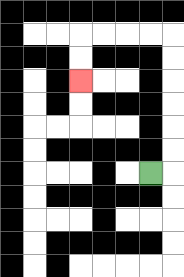{'start': '[6, 7]', 'end': '[3, 3]', 'path_directions': 'R,U,U,U,U,U,U,L,L,L,L,D,D', 'path_coordinates': '[[6, 7], [7, 7], [7, 6], [7, 5], [7, 4], [7, 3], [7, 2], [7, 1], [6, 1], [5, 1], [4, 1], [3, 1], [3, 2], [3, 3]]'}